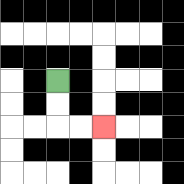{'start': '[2, 3]', 'end': '[4, 5]', 'path_directions': 'D,D,R,R', 'path_coordinates': '[[2, 3], [2, 4], [2, 5], [3, 5], [4, 5]]'}